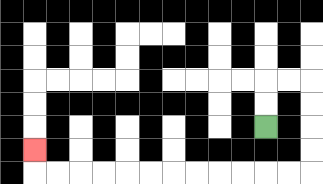{'start': '[11, 5]', 'end': '[1, 6]', 'path_directions': 'U,U,R,R,D,D,D,D,L,L,L,L,L,L,L,L,L,L,L,L,U', 'path_coordinates': '[[11, 5], [11, 4], [11, 3], [12, 3], [13, 3], [13, 4], [13, 5], [13, 6], [13, 7], [12, 7], [11, 7], [10, 7], [9, 7], [8, 7], [7, 7], [6, 7], [5, 7], [4, 7], [3, 7], [2, 7], [1, 7], [1, 6]]'}